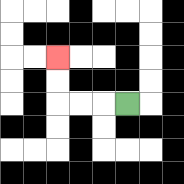{'start': '[5, 4]', 'end': '[2, 2]', 'path_directions': 'L,L,L,U,U', 'path_coordinates': '[[5, 4], [4, 4], [3, 4], [2, 4], [2, 3], [2, 2]]'}